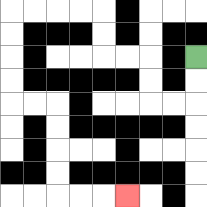{'start': '[8, 2]', 'end': '[5, 8]', 'path_directions': 'D,D,L,L,U,U,L,L,U,U,L,L,L,L,D,D,D,D,R,R,D,D,D,D,R,R,R', 'path_coordinates': '[[8, 2], [8, 3], [8, 4], [7, 4], [6, 4], [6, 3], [6, 2], [5, 2], [4, 2], [4, 1], [4, 0], [3, 0], [2, 0], [1, 0], [0, 0], [0, 1], [0, 2], [0, 3], [0, 4], [1, 4], [2, 4], [2, 5], [2, 6], [2, 7], [2, 8], [3, 8], [4, 8], [5, 8]]'}